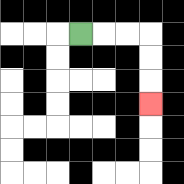{'start': '[3, 1]', 'end': '[6, 4]', 'path_directions': 'R,R,R,D,D,D', 'path_coordinates': '[[3, 1], [4, 1], [5, 1], [6, 1], [6, 2], [6, 3], [6, 4]]'}